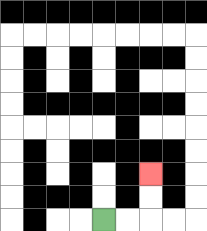{'start': '[4, 9]', 'end': '[6, 7]', 'path_directions': 'R,R,U,U', 'path_coordinates': '[[4, 9], [5, 9], [6, 9], [6, 8], [6, 7]]'}